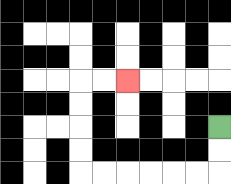{'start': '[9, 5]', 'end': '[5, 3]', 'path_directions': 'D,D,L,L,L,L,L,L,U,U,U,U,R,R', 'path_coordinates': '[[9, 5], [9, 6], [9, 7], [8, 7], [7, 7], [6, 7], [5, 7], [4, 7], [3, 7], [3, 6], [3, 5], [3, 4], [3, 3], [4, 3], [5, 3]]'}